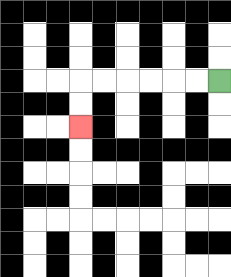{'start': '[9, 3]', 'end': '[3, 5]', 'path_directions': 'L,L,L,L,L,L,D,D', 'path_coordinates': '[[9, 3], [8, 3], [7, 3], [6, 3], [5, 3], [4, 3], [3, 3], [3, 4], [3, 5]]'}